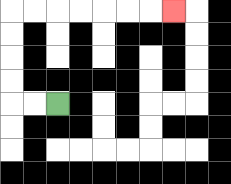{'start': '[2, 4]', 'end': '[7, 0]', 'path_directions': 'L,L,U,U,U,U,R,R,R,R,R,R,R', 'path_coordinates': '[[2, 4], [1, 4], [0, 4], [0, 3], [0, 2], [0, 1], [0, 0], [1, 0], [2, 0], [3, 0], [4, 0], [5, 0], [6, 0], [7, 0]]'}